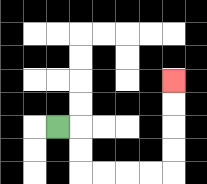{'start': '[2, 5]', 'end': '[7, 3]', 'path_directions': 'R,D,D,R,R,R,R,U,U,U,U', 'path_coordinates': '[[2, 5], [3, 5], [3, 6], [3, 7], [4, 7], [5, 7], [6, 7], [7, 7], [7, 6], [7, 5], [7, 4], [7, 3]]'}